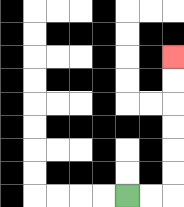{'start': '[5, 8]', 'end': '[7, 2]', 'path_directions': 'R,R,U,U,U,U,U,U', 'path_coordinates': '[[5, 8], [6, 8], [7, 8], [7, 7], [7, 6], [7, 5], [7, 4], [7, 3], [7, 2]]'}